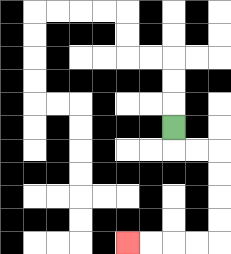{'start': '[7, 5]', 'end': '[5, 10]', 'path_directions': 'D,R,R,D,D,D,D,L,L,L,L', 'path_coordinates': '[[7, 5], [7, 6], [8, 6], [9, 6], [9, 7], [9, 8], [9, 9], [9, 10], [8, 10], [7, 10], [6, 10], [5, 10]]'}